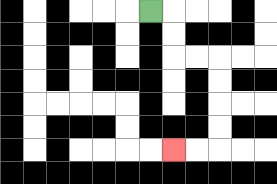{'start': '[6, 0]', 'end': '[7, 6]', 'path_directions': 'R,D,D,R,R,D,D,D,D,L,L', 'path_coordinates': '[[6, 0], [7, 0], [7, 1], [7, 2], [8, 2], [9, 2], [9, 3], [9, 4], [9, 5], [9, 6], [8, 6], [7, 6]]'}